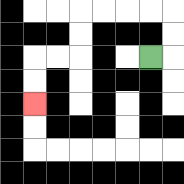{'start': '[6, 2]', 'end': '[1, 4]', 'path_directions': 'R,U,U,L,L,L,L,D,D,L,L,D,D', 'path_coordinates': '[[6, 2], [7, 2], [7, 1], [7, 0], [6, 0], [5, 0], [4, 0], [3, 0], [3, 1], [3, 2], [2, 2], [1, 2], [1, 3], [1, 4]]'}